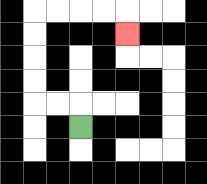{'start': '[3, 5]', 'end': '[5, 1]', 'path_directions': 'U,L,L,U,U,U,U,R,R,R,R,D', 'path_coordinates': '[[3, 5], [3, 4], [2, 4], [1, 4], [1, 3], [1, 2], [1, 1], [1, 0], [2, 0], [3, 0], [4, 0], [5, 0], [5, 1]]'}